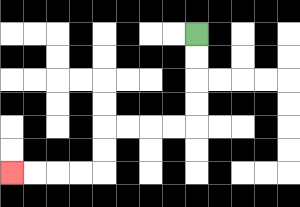{'start': '[8, 1]', 'end': '[0, 7]', 'path_directions': 'D,D,D,D,L,L,L,L,D,D,L,L,L,L', 'path_coordinates': '[[8, 1], [8, 2], [8, 3], [8, 4], [8, 5], [7, 5], [6, 5], [5, 5], [4, 5], [4, 6], [4, 7], [3, 7], [2, 7], [1, 7], [0, 7]]'}